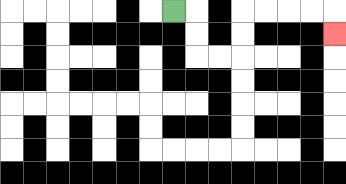{'start': '[7, 0]', 'end': '[14, 1]', 'path_directions': 'R,D,D,R,R,U,U,R,R,R,R,D', 'path_coordinates': '[[7, 0], [8, 0], [8, 1], [8, 2], [9, 2], [10, 2], [10, 1], [10, 0], [11, 0], [12, 0], [13, 0], [14, 0], [14, 1]]'}